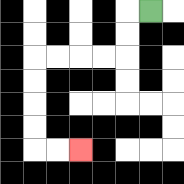{'start': '[6, 0]', 'end': '[3, 6]', 'path_directions': 'L,D,D,L,L,L,L,D,D,D,D,R,R', 'path_coordinates': '[[6, 0], [5, 0], [5, 1], [5, 2], [4, 2], [3, 2], [2, 2], [1, 2], [1, 3], [1, 4], [1, 5], [1, 6], [2, 6], [3, 6]]'}